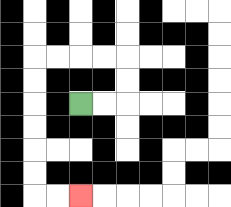{'start': '[3, 4]', 'end': '[3, 8]', 'path_directions': 'R,R,U,U,L,L,L,L,D,D,D,D,D,D,R,R', 'path_coordinates': '[[3, 4], [4, 4], [5, 4], [5, 3], [5, 2], [4, 2], [3, 2], [2, 2], [1, 2], [1, 3], [1, 4], [1, 5], [1, 6], [1, 7], [1, 8], [2, 8], [3, 8]]'}